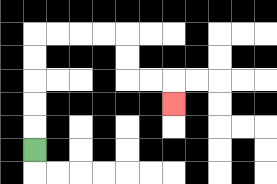{'start': '[1, 6]', 'end': '[7, 4]', 'path_directions': 'U,U,U,U,U,R,R,R,R,D,D,R,R,D', 'path_coordinates': '[[1, 6], [1, 5], [1, 4], [1, 3], [1, 2], [1, 1], [2, 1], [3, 1], [4, 1], [5, 1], [5, 2], [5, 3], [6, 3], [7, 3], [7, 4]]'}